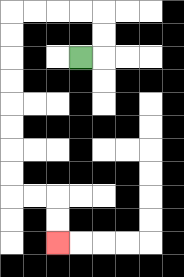{'start': '[3, 2]', 'end': '[2, 10]', 'path_directions': 'R,U,U,L,L,L,L,D,D,D,D,D,D,D,D,R,R,D,D', 'path_coordinates': '[[3, 2], [4, 2], [4, 1], [4, 0], [3, 0], [2, 0], [1, 0], [0, 0], [0, 1], [0, 2], [0, 3], [0, 4], [0, 5], [0, 6], [0, 7], [0, 8], [1, 8], [2, 8], [2, 9], [2, 10]]'}